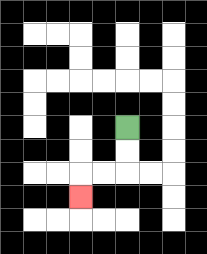{'start': '[5, 5]', 'end': '[3, 8]', 'path_directions': 'D,D,L,L,D', 'path_coordinates': '[[5, 5], [5, 6], [5, 7], [4, 7], [3, 7], [3, 8]]'}